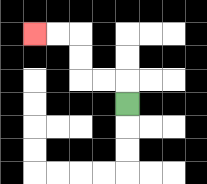{'start': '[5, 4]', 'end': '[1, 1]', 'path_directions': 'U,L,L,U,U,L,L', 'path_coordinates': '[[5, 4], [5, 3], [4, 3], [3, 3], [3, 2], [3, 1], [2, 1], [1, 1]]'}